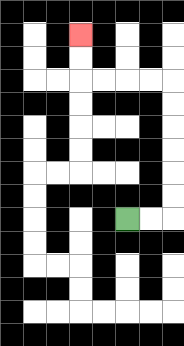{'start': '[5, 9]', 'end': '[3, 1]', 'path_directions': 'R,R,U,U,U,U,U,U,L,L,L,L,U,U', 'path_coordinates': '[[5, 9], [6, 9], [7, 9], [7, 8], [7, 7], [7, 6], [7, 5], [7, 4], [7, 3], [6, 3], [5, 3], [4, 3], [3, 3], [3, 2], [3, 1]]'}